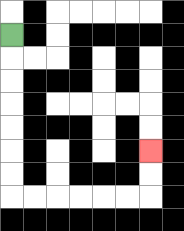{'start': '[0, 1]', 'end': '[6, 6]', 'path_directions': 'D,D,D,D,D,D,D,R,R,R,R,R,R,U,U', 'path_coordinates': '[[0, 1], [0, 2], [0, 3], [0, 4], [0, 5], [0, 6], [0, 7], [0, 8], [1, 8], [2, 8], [3, 8], [4, 8], [5, 8], [6, 8], [6, 7], [6, 6]]'}